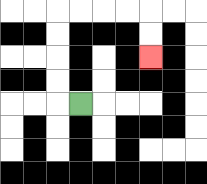{'start': '[3, 4]', 'end': '[6, 2]', 'path_directions': 'L,U,U,U,U,R,R,R,R,D,D', 'path_coordinates': '[[3, 4], [2, 4], [2, 3], [2, 2], [2, 1], [2, 0], [3, 0], [4, 0], [5, 0], [6, 0], [6, 1], [6, 2]]'}